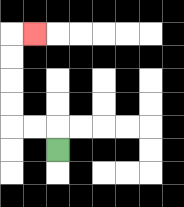{'start': '[2, 6]', 'end': '[1, 1]', 'path_directions': 'U,L,L,U,U,U,U,R', 'path_coordinates': '[[2, 6], [2, 5], [1, 5], [0, 5], [0, 4], [0, 3], [0, 2], [0, 1], [1, 1]]'}